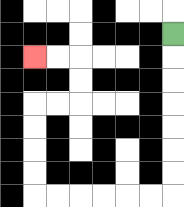{'start': '[7, 1]', 'end': '[1, 2]', 'path_directions': 'D,D,D,D,D,D,D,L,L,L,L,L,L,U,U,U,U,R,R,U,U,L,L', 'path_coordinates': '[[7, 1], [7, 2], [7, 3], [7, 4], [7, 5], [7, 6], [7, 7], [7, 8], [6, 8], [5, 8], [4, 8], [3, 8], [2, 8], [1, 8], [1, 7], [1, 6], [1, 5], [1, 4], [2, 4], [3, 4], [3, 3], [3, 2], [2, 2], [1, 2]]'}